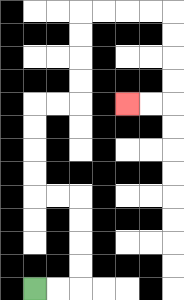{'start': '[1, 12]', 'end': '[5, 4]', 'path_directions': 'R,R,U,U,U,U,L,L,U,U,U,U,R,R,U,U,U,U,R,R,R,R,D,D,D,D,L,L', 'path_coordinates': '[[1, 12], [2, 12], [3, 12], [3, 11], [3, 10], [3, 9], [3, 8], [2, 8], [1, 8], [1, 7], [1, 6], [1, 5], [1, 4], [2, 4], [3, 4], [3, 3], [3, 2], [3, 1], [3, 0], [4, 0], [5, 0], [6, 0], [7, 0], [7, 1], [7, 2], [7, 3], [7, 4], [6, 4], [5, 4]]'}